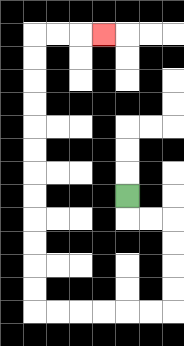{'start': '[5, 8]', 'end': '[4, 1]', 'path_directions': 'D,R,R,D,D,D,D,L,L,L,L,L,L,U,U,U,U,U,U,U,U,U,U,U,U,R,R,R', 'path_coordinates': '[[5, 8], [5, 9], [6, 9], [7, 9], [7, 10], [7, 11], [7, 12], [7, 13], [6, 13], [5, 13], [4, 13], [3, 13], [2, 13], [1, 13], [1, 12], [1, 11], [1, 10], [1, 9], [1, 8], [1, 7], [1, 6], [1, 5], [1, 4], [1, 3], [1, 2], [1, 1], [2, 1], [3, 1], [4, 1]]'}